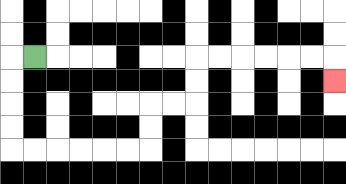{'start': '[1, 2]', 'end': '[14, 3]', 'path_directions': 'L,D,D,D,D,R,R,R,R,R,R,U,U,R,R,U,U,R,R,R,R,R,R,D', 'path_coordinates': '[[1, 2], [0, 2], [0, 3], [0, 4], [0, 5], [0, 6], [1, 6], [2, 6], [3, 6], [4, 6], [5, 6], [6, 6], [6, 5], [6, 4], [7, 4], [8, 4], [8, 3], [8, 2], [9, 2], [10, 2], [11, 2], [12, 2], [13, 2], [14, 2], [14, 3]]'}